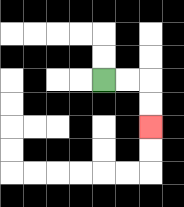{'start': '[4, 3]', 'end': '[6, 5]', 'path_directions': 'R,R,D,D', 'path_coordinates': '[[4, 3], [5, 3], [6, 3], [6, 4], [6, 5]]'}